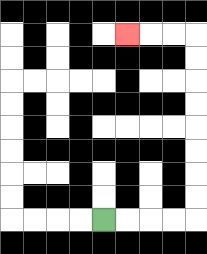{'start': '[4, 9]', 'end': '[5, 1]', 'path_directions': 'R,R,R,R,U,U,U,U,U,U,U,U,L,L,L', 'path_coordinates': '[[4, 9], [5, 9], [6, 9], [7, 9], [8, 9], [8, 8], [8, 7], [8, 6], [8, 5], [8, 4], [8, 3], [8, 2], [8, 1], [7, 1], [6, 1], [5, 1]]'}